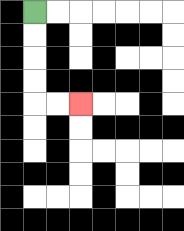{'start': '[1, 0]', 'end': '[3, 4]', 'path_directions': 'D,D,D,D,R,R', 'path_coordinates': '[[1, 0], [1, 1], [1, 2], [1, 3], [1, 4], [2, 4], [3, 4]]'}